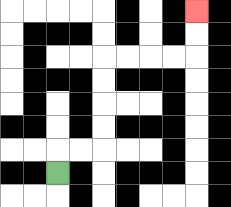{'start': '[2, 7]', 'end': '[8, 0]', 'path_directions': 'U,R,R,U,U,U,U,R,R,R,R,U,U', 'path_coordinates': '[[2, 7], [2, 6], [3, 6], [4, 6], [4, 5], [4, 4], [4, 3], [4, 2], [5, 2], [6, 2], [7, 2], [8, 2], [8, 1], [8, 0]]'}